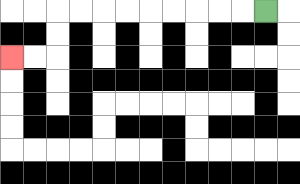{'start': '[11, 0]', 'end': '[0, 2]', 'path_directions': 'L,L,L,L,L,L,L,L,L,D,D,L,L', 'path_coordinates': '[[11, 0], [10, 0], [9, 0], [8, 0], [7, 0], [6, 0], [5, 0], [4, 0], [3, 0], [2, 0], [2, 1], [2, 2], [1, 2], [0, 2]]'}